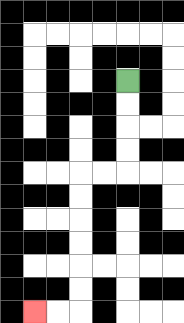{'start': '[5, 3]', 'end': '[1, 13]', 'path_directions': 'D,D,D,D,L,L,D,D,D,D,D,D,L,L', 'path_coordinates': '[[5, 3], [5, 4], [5, 5], [5, 6], [5, 7], [4, 7], [3, 7], [3, 8], [3, 9], [3, 10], [3, 11], [3, 12], [3, 13], [2, 13], [1, 13]]'}